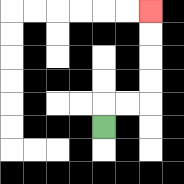{'start': '[4, 5]', 'end': '[6, 0]', 'path_directions': 'U,R,R,U,U,U,U', 'path_coordinates': '[[4, 5], [4, 4], [5, 4], [6, 4], [6, 3], [6, 2], [6, 1], [6, 0]]'}